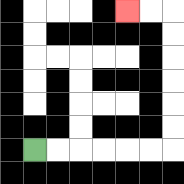{'start': '[1, 6]', 'end': '[5, 0]', 'path_directions': 'R,R,R,R,R,R,U,U,U,U,U,U,L,L', 'path_coordinates': '[[1, 6], [2, 6], [3, 6], [4, 6], [5, 6], [6, 6], [7, 6], [7, 5], [7, 4], [7, 3], [7, 2], [7, 1], [7, 0], [6, 0], [5, 0]]'}